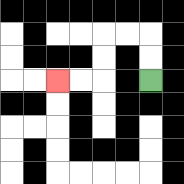{'start': '[6, 3]', 'end': '[2, 3]', 'path_directions': 'U,U,L,L,D,D,L,L', 'path_coordinates': '[[6, 3], [6, 2], [6, 1], [5, 1], [4, 1], [4, 2], [4, 3], [3, 3], [2, 3]]'}